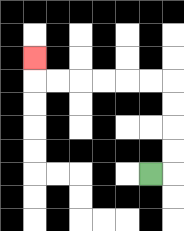{'start': '[6, 7]', 'end': '[1, 2]', 'path_directions': 'R,U,U,U,U,L,L,L,L,L,L,U', 'path_coordinates': '[[6, 7], [7, 7], [7, 6], [7, 5], [7, 4], [7, 3], [6, 3], [5, 3], [4, 3], [3, 3], [2, 3], [1, 3], [1, 2]]'}